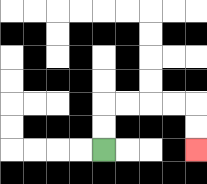{'start': '[4, 6]', 'end': '[8, 6]', 'path_directions': 'U,U,R,R,R,R,D,D', 'path_coordinates': '[[4, 6], [4, 5], [4, 4], [5, 4], [6, 4], [7, 4], [8, 4], [8, 5], [8, 6]]'}